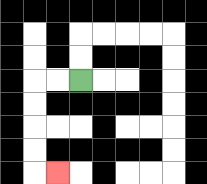{'start': '[3, 3]', 'end': '[2, 7]', 'path_directions': 'L,L,D,D,D,D,R', 'path_coordinates': '[[3, 3], [2, 3], [1, 3], [1, 4], [1, 5], [1, 6], [1, 7], [2, 7]]'}